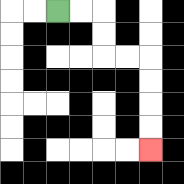{'start': '[2, 0]', 'end': '[6, 6]', 'path_directions': 'R,R,D,D,R,R,D,D,D,D', 'path_coordinates': '[[2, 0], [3, 0], [4, 0], [4, 1], [4, 2], [5, 2], [6, 2], [6, 3], [6, 4], [6, 5], [6, 6]]'}